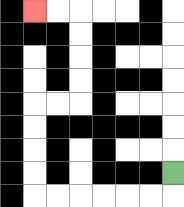{'start': '[7, 7]', 'end': '[1, 0]', 'path_directions': 'D,L,L,L,L,L,L,U,U,U,U,R,R,U,U,U,U,L,L', 'path_coordinates': '[[7, 7], [7, 8], [6, 8], [5, 8], [4, 8], [3, 8], [2, 8], [1, 8], [1, 7], [1, 6], [1, 5], [1, 4], [2, 4], [3, 4], [3, 3], [3, 2], [3, 1], [3, 0], [2, 0], [1, 0]]'}